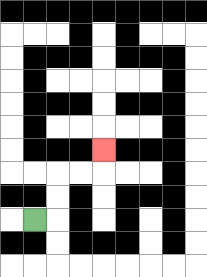{'start': '[1, 9]', 'end': '[4, 6]', 'path_directions': 'R,U,U,R,R,U', 'path_coordinates': '[[1, 9], [2, 9], [2, 8], [2, 7], [3, 7], [4, 7], [4, 6]]'}